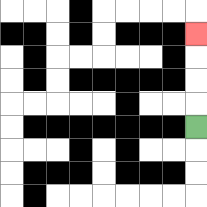{'start': '[8, 5]', 'end': '[8, 1]', 'path_directions': 'U,U,U,U', 'path_coordinates': '[[8, 5], [8, 4], [8, 3], [8, 2], [8, 1]]'}